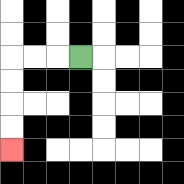{'start': '[3, 2]', 'end': '[0, 6]', 'path_directions': 'L,L,L,D,D,D,D', 'path_coordinates': '[[3, 2], [2, 2], [1, 2], [0, 2], [0, 3], [0, 4], [0, 5], [0, 6]]'}